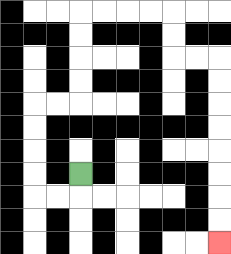{'start': '[3, 7]', 'end': '[9, 10]', 'path_directions': 'D,L,L,U,U,U,U,R,R,U,U,U,U,R,R,R,R,D,D,R,R,D,D,D,D,D,D,D,D', 'path_coordinates': '[[3, 7], [3, 8], [2, 8], [1, 8], [1, 7], [1, 6], [1, 5], [1, 4], [2, 4], [3, 4], [3, 3], [3, 2], [3, 1], [3, 0], [4, 0], [5, 0], [6, 0], [7, 0], [7, 1], [7, 2], [8, 2], [9, 2], [9, 3], [9, 4], [9, 5], [9, 6], [9, 7], [9, 8], [9, 9], [9, 10]]'}